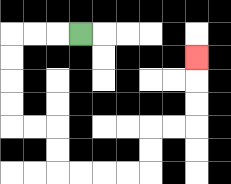{'start': '[3, 1]', 'end': '[8, 2]', 'path_directions': 'L,L,L,D,D,D,D,R,R,D,D,R,R,R,R,U,U,R,R,U,U,U', 'path_coordinates': '[[3, 1], [2, 1], [1, 1], [0, 1], [0, 2], [0, 3], [0, 4], [0, 5], [1, 5], [2, 5], [2, 6], [2, 7], [3, 7], [4, 7], [5, 7], [6, 7], [6, 6], [6, 5], [7, 5], [8, 5], [8, 4], [8, 3], [8, 2]]'}